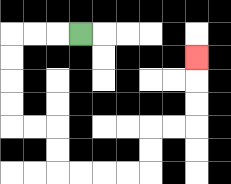{'start': '[3, 1]', 'end': '[8, 2]', 'path_directions': 'L,L,L,D,D,D,D,R,R,D,D,R,R,R,R,U,U,R,R,U,U,U', 'path_coordinates': '[[3, 1], [2, 1], [1, 1], [0, 1], [0, 2], [0, 3], [0, 4], [0, 5], [1, 5], [2, 5], [2, 6], [2, 7], [3, 7], [4, 7], [5, 7], [6, 7], [6, 6], [6, 5], [7, 5], [8, 5], [8, 4], [8, 3], [8, 2]]'}